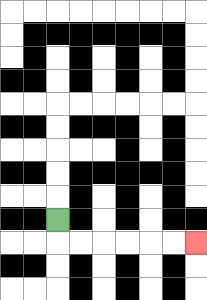{'start': '[2, 9]', 'end': '[8, 10]', 'path_directions': 'D,R,R,R,R,R,R', 'path_coordinates': '[[2, 9], [2, 10], [3, 10], [4, 10], [5, 10], [6, 10], [7, 10], [8, 10]]'}